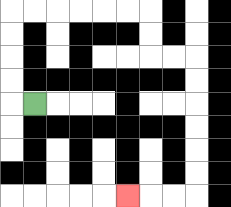{'start': '[1, 4]', 'end': '[5, 8]', 'path_directions': 'L,U,U,U,U,R,R,R,R,R,R,D,D,R,R,D,D,D,D,D,D,L,L,L', 'path_coordinates': '[[1, 4], [0, 4], [0, 3], [0, 2], [0, 1], [0, 0], [1, 0], [2, 0], [3, 0], [4, 0], [5, 0], [6, 0], [6, 1], [6, 2], [7, 2], [8, 2], [8, 3], [8, 4], [8, 5], [8, 6], [8, 7], [8, 8], [7, 8], [6, 8], [5, 8]]'}